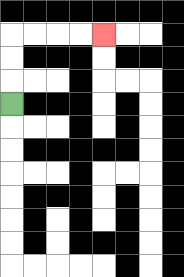{'start': '[0, 4]', 'end': '[4, 1]', 'path_directions': 'U,U,U,R,R,R,R', 'path_coordinates': '[[0, 4], [0, 3], [0, 2], [0, 1], [1, 1], [2, 1], [3, 1], [4, 1]]'}